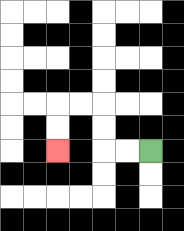{'start': '[6, 6]', 'end': '[2, 6]', 'path_directions': 'L,L,U,U,L,L,D,D', 'path_coordinates': '[[6, 6], [5, 6], [4, 6], [4, 5], [4, 4], [3, 4], [2, 4], [2, 5], [2, 6]]'}